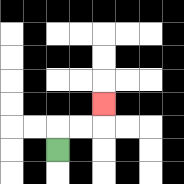{'start': '[2, 6]', 'end': '[4, 4]', 'path_directions': 'U,R,R,U', 'path_coordinates': '[[2, 6], [2, 5], [3, 5], [4, 5], [4, 4]]'}